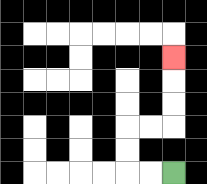{'start': '[7, 7]', 'end': '[7, 2]', 'path_directions': 'L,L,U,U,R,R,U,U,U', 'path_coordinates': '[[7, 7], [6, 7], [5, 7], [5, 6], [5, 5], [6, 5], [7, 5], [7, 4], [7, 3], [7, 2]]'}